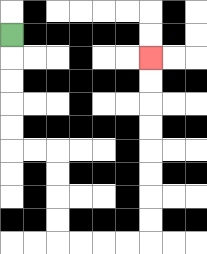{'start': '[0, 1]', 'end': '[6, 2]', 'path_directions': 'D,D,D,D,D,R,R,D,D,D,D,R,R,R,R,U,U,U,U,U,U,U,U', 'path_coordinates': '[[0, 1], [0, 2], [0, 3], [0, 4], [0, 5], [0, 6], [1, 6], [2, 6], [2, 7], [2, 8], [2, 9], [2, 10], [3, 10], [4, 10], [5, 10], [6, 10], [6, 9], [6, 8], [6, 7], [6, 6], [6, 5], [6, 4], [6, 3], [6, 2]]'}